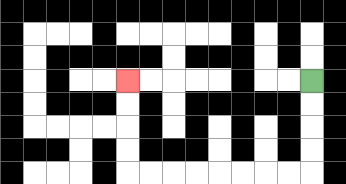{'start': '[13, 3]', 'end': '[5, 3]', 'path_directions': 'D,D,D,D,L,L,L,L,L,L,L,L,U,U,U,U', 'path_coordinates': '[[13, 3], [13, 4], [13, 5], [13, 6], [13, 7], [12, 7], [11, 7], [10, 7], [9, 7], [8, 7], [7, 7], [6, 7], [5, 7], [5, 6], [5, 5], [5, 4], [5, 3]]'}